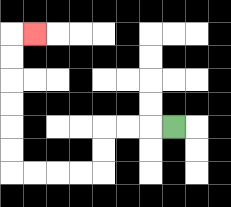{'start': '[7, 5]', 'end': '[1, 1]', 'path_directions': 'L,L,L,D,D,L,L,L,L,U,U,U,U,U,U,R', 'path_coordinates': '[[7, 5], [6, 5], [5, 5], [4, 5], [4, 6], [4, 7], [3, 7], [2, 7], [1, 7], [0, 7], [0, 6], [0, 5], [0, 4], [0, 3], [0, 2], [0, 1], [1, 1]]'}